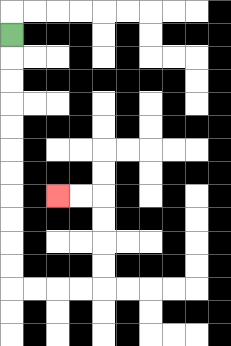{'start': '[0, 1]', 'end': '[2, 8]', 'path_directions': 'D,D,D,D,D,D,D,D,D,D,D,R,R,R,R,U,U,U,U,L,L', 'path_coordinates': '[[0, 1], [0, 2], [0, 3], [0, 4], [0, 5], [0, 6], [0, 7], [0, 8], [0, 9], [0, 10], [0, 11], [0, 12], [1, 12], [2, 12], [3, 12], [4, 12], [4, 11], [4, 10], [4, 9], [4, 8], [3, 8], [2, 8]]'}